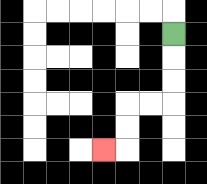{'start': '[7, 1]', 'end': '[4, 6]', 'path_directions': 'D,D,D,L,L,D,D,L', 'path_coordinates': '[[7, 1], [7, 2], [7, 3], [7, 4], [6, 4], [5, 4], [5, 5], [5, 6], [4, 6]]'}